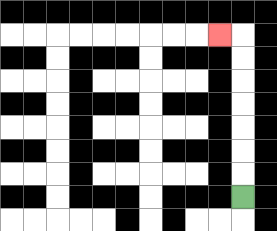{'start': '[10, 8]', 'end': '[9, 1]', 'path_directions': 'U,U,U,U,U,U,U,L', 'path_coordinates': '[[10, 8], [10, 7], [10, 6], [10, 5], [10, 4], [10, 3], [10, 2], [10, 1], [9, 1]]'}